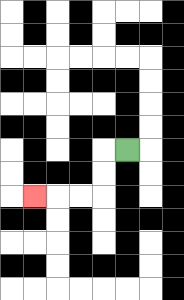{'start': '[5, 6]', 'end': '[1, 8]', 'path_directions': 'L,D,D,L,L,L', 'path_coordinates': '[[5, 6], [4, 6], [4, 7], [4, 8], [3, 8], [2, 8], [1, 8]]'}